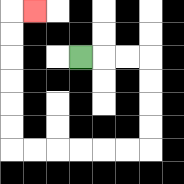{'start': '[3, 2]', 'end': '[1, 0]', 'path_directions': 'R,R,R,D,D,D,D,L,L,L,L,L,L,U,U,U,U,U,U,R', 'path_coordinates': '[[3, 2], [4, 2], [5, 2], [6, 2], [6, 3], [6, 4], [6, 5], [6, 6], [5, 6], [4, 6], [3, 6], [2, 6], [1, 6], [0, 6], [0, 5], [0, 4], [0, 3], [0, 2], [0, 1], [0, 0], [1, 0]]'}